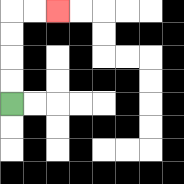{'start': '[0, 4]', 'end': '[2, 0]', 'path_directions': 'U,U,U,U,R,R', 'path_coordinates': '[[0, 4], [0, 3], [0, 2], [0, 1], [0, 0], [1, 0], [2, 0]]'}